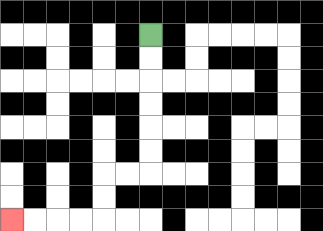{'start': '[6, 1]', 'end': '[0, 9]', 'path_directions': 'D,D,D,D,D,D,L,L,D,D,L,L,L,L', 'path_coordinates': '[[6, 1], [6, 2], [6, 3], [6, 4], [6, 5], [6, 6], [6, 7], [5, 7], [4, 7], [4, 8], [4, 9], [3, 9], [2, 9], [1, 9], [0, 9]]'}